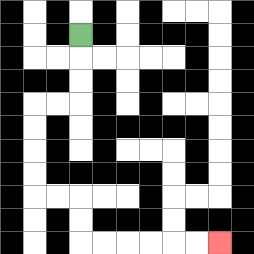{'start': '[3, 1]', 'end': '[9, 10]', 'path_directions': 'D,D,D,L,L,D,D,D,D,R,R,D,D,R,R,R,R,R,R', 'path_coordinates': '[[3, 1], [3, 2], [3, 3], [3, 4], [2, 4], [1, 4], [1, 5], [1, 6], [1, 7], [1, 8], [2, 8], [3, 8], [3, 9], [3, 10], [4, 10], [5, 10], [6, 10], [7, 10], [8, 10], [9, 10]]'}